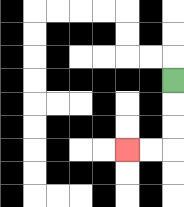{'start': '[7, 3]', 'end': '[5, 6]', 'path_directions': 'D,D,D,L,L', 'path_coordinates': '[[7, 3], [7, 4], [7, 5], [7, 6], [6, 6], [5, 6]]'}